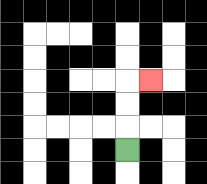{'start': '[5, 6]', 'end': '[6, 3]', 'path_directions': 'U,U,U,R', 'path_coordinates': '[[5, 6], [5, 5], [5, 4], [5, 3], [6, 3]]'}